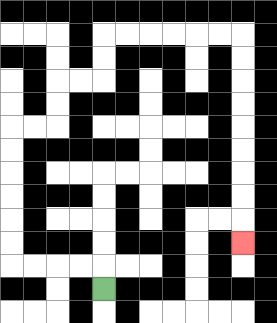{'start': '[4, 12]', 'end': '[10, 10]', 'path_directions': 'U,L,L,L,L,U,U,U,U,U,U,R,R,U,U,R,R,U,U,R,R,R,R,R,R,D,D,D,D,D,D,D,D,D', 'path_coordinates': '[[4, 12], [4, 11], [3, 11], [2, 11], [1, 11], [0, 11], [0, 10], [0, 9], [0, 8], [0, 7], [0, 6], [0, 5], [1, 5], [2, 5], [2, 4], [2, 3], [3, 3], [4, 3], [4, 2], [4, 1], [5, 1], [6, 1], [7, 1], [8, 1], [9, 1], [10, 1], [10, 2], [10, 3], [10, 4], [10, 5], [10, 6], [10, 7], [10, 8], [10, 9], [10, 10]]'}